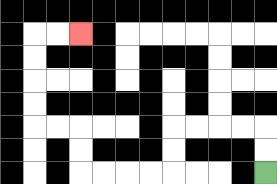{'start': '[11, 7]', 'end': '[3, 1]', 'path_directions': 'U,U,L,L,L,L,D,D,L,L,L,L,U,U,L,L,U,U,U,U,R,R', 'path_coordinates': '[[11, 7], [11, 6], [11, 5], [10, 5], [9, 5], [8, 5], [7, 5], [7, 6], [7, 7], [6, 7], [5, 7], [4, 7], [3, 7], [3, 6], [3, 5], [2, 5], [1, 5], [1, 4], [1, 3], [1, 2], [1, 1], [2, 1], [3, 1]]'}